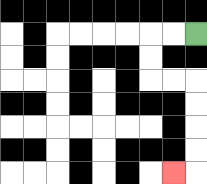{'start': '[8, 1]', 'end': '[7, 7]', 'path_directions': 'L,L,D,D,R,R,D,D,D,D,L', 'path_coordinates': '[[8, 1], [7, 1], [6, 1], [6, 2], [6, 3], [7, 3], [8, 3], [8, 4], [8, 5], [8, 6], [8, 7], [7, 7]]'}